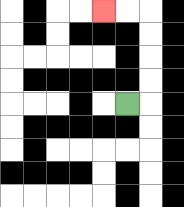{'start': '[5, 4]', 'end': '[4, 0]', 'path_directions': 'R,U,U,U,U,L,L', 'path_coordinates': '[[5, 4], [6, 4], [6, 3], [6, 2], [6, 1], [6, 0], [5, 0], [4, 0]]'}